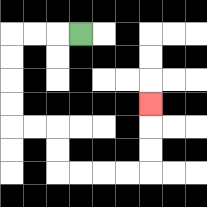{'start': '[3, 1]', 'end': '[6, 4]', 'path_directions': 'L,L,L,D,D,D,D,R,R,D,D,R,R,R,R,U,U,U', 'path_coordinates': '[[3, 1], [2, 1], [1, 1], [0, 1], [0, 2], [0, 3], [0, 4], [0, 5], [1, 5], [2, 5], [2, 6], [2, 7], [3, 7], [4, 7], [5, 7], [6, 7], [6, 6], [6, 5], [6, 4]]'}